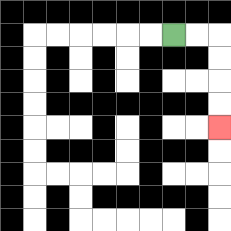{'start': '[7, 1]', 'end': '[9, 5]', 'path_directions': 'R,R,D,D,D,D', 'path_coordinates': '[[7, 1], [8, 1], [9, 1], [9, 2], [9, 3], [9, 4], [9, 5]]'}